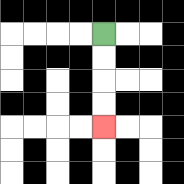{'start': '[4, 1]', 'end': '[4, 5]', 'path_directions': 'D,D,D,D', 'path_coordinates': '[[4, 1], [4, 2], [4, 3], [4, 4], [4, 5]]'}